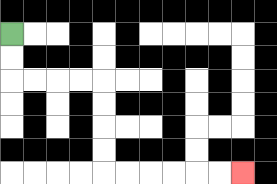{'start': '[0, 1]', 'end': '[10, 7]', 'path_directions': 'D,D,R,R,R,R,D,D,D,D,R,R,R,R,R,R', 'path_coordinates': '[[0, 1], [0, 2], [0, 3], [1, 3], [2, 3], [3, 3], [4, 3], [4, 4], [4, 5], [4, 6], [4, 7], [5, 7], [6, 7], [7, 7], [8, 7], [9, 7], [10, 7]]'}